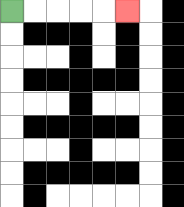{'start': '[0, 0]', 'end': '[5, 0]', 'path_directions': 'R,R,R,R,R', 'path_coordinates': '[[0, 0], [1, 0], [2, 0], [3, 0], [4, 0], [5, 0]]'}